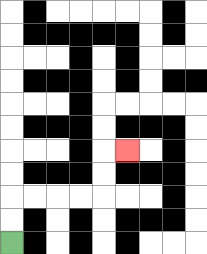{'start': '[0, 10]', 'end': '[5, 6]', 'path_directions': 'U,U,R,R,R,R,U,U,R', 'path_coordinates': '[[0, 10], [0, 9], [0, 8], [1, 8], [2, 8], [3, 8], [4, 8], [4, 7], [4, 6], [5, 6]]'}